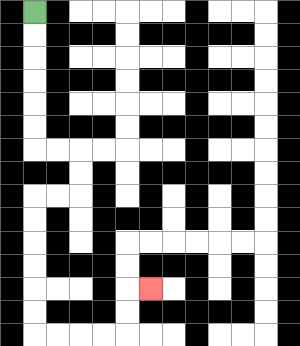{'start': '[1, 0]', 'end': '[6, 12]', 'path_directions': 'D,D,D,D,D,D,R,R,D,D,L,L,D,D,D,D,D,D,R,R,R,R,U,U,R', 'path_coordinates': '[[1, 0], [1, 1], [1, 2], [1, 3], [1, 4], [1, 5], [1, 6], [2, 6], [3, 6], [3, 7], [3, 8], [2, 8], [1, 8], [1, 9], [1, 10], [1, 11], [1, 12], [1, 13], [1, 14], [2, 14], [3, 14], [4, 14], [5, 14], [5, 13], [5, 12], [6, 12]]'}